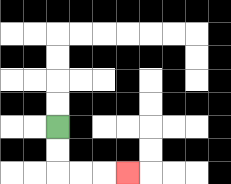{'start': '[2, 5]', 'end': '[5, 7]', 'path_directions': 'D,D,R,R,R', 'path_coordinates': '[[2, 5], [2, 6], [2, 7], [3, 7], [4, 7], [5, 7]]'}